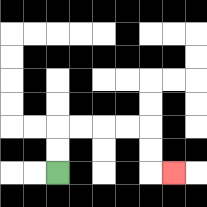{'start': '[2, 7]', 'end': '[7, 7]', 'path_directions': 'U,U,R,R,R,R,D,D,R', 'path_coordinates': '[[2, 7], [2, 6], [2, 5], [3, 5], [4, 5], [5, 5], [6, 5], [6, 6], [6, 7], [7, 7]]'}